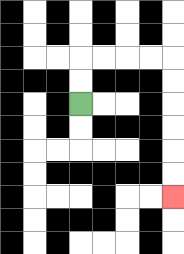{'start': '[3, 4]', 'end': '[7, 8]', 'path_directions': 'U,U,R,R,R,R,D,D,D,D,D,D', 'path_coordinates': '[[3, 4], [3, 3], [3, 2], [4, 2], [5, 2], [6, 2], [7, 2], [7, 3], [7, 4], [7, 5], [7, 6], [7, 7], [7, 8]]'}